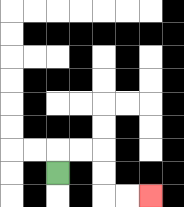{'start': '[2, 7]', 'end': '[6, 8]', 'path_directions': 'U,R,R,D,D,R,R', 'path_coordinates': '[[2, 7], [2, 6], [3, 6], [4, 6], [4, 7], [4, 8], [5, 8], [6, 8]]'}